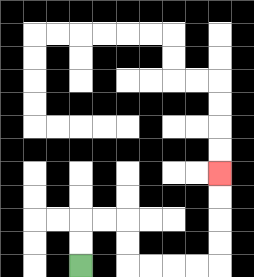{'start': '[3, 11]', 'end': '[9, 7]', 'path_directions': 'U,U,R,R,D,D,R,R,R,R,U,U,U,U', 'path_coordinates': '[[3, 11], [3, 10], [3, 9], [4, 9], [5, 9], [5, 10], [5, 11], [6, 11], [7, 11], [8, 11], [9, 11], [9, 10], [9, 9], [9, 8], [9, 7]]'}